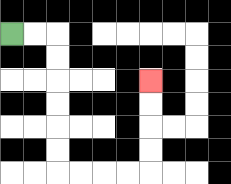{'start': '[0, 1]', 'end': '[6, 3]', 'path_directions': 'R,R,D,D,D,D,D,D,R,R,R,R,U,U,U,U', 'path_coordinates': '[[0, 1], [1, 1], [2, 1], [2, 2], [2, 3], [2, 4], [2, 5], [2, 6], [2, 7], [3, 7], [4, 7], [5, 7], [6, 7], [6, 6], [6, 5], [6, 4], [6, 3]]'}